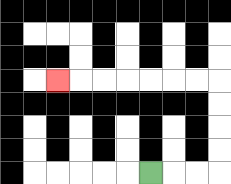{'start': '[6, 7]', 'end': '[2, 3]', 'path_directions': 'R,R,R,U,U,U,U,L,L,L,L,L,L,L', 'path_coordinates': '[[6, 7], [7, 7], [8, 7], [9, 7], [9, 6], [9, 5], [9, 4], [9, 3], [8, 3], [7, 3], [6, 3], [5, 3], [4, 3], [3, 3], [2, 3]]'}